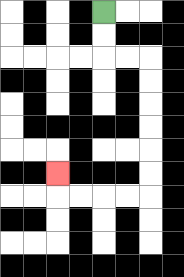{'start': '[4, 0]', 'end': '[2, 7]', 'path_directions': 'D,D,R,R,D,D,D,D,D,D,L,L,L,L,U', 'path_coordinates': '[[4, 0], [4, 1], [4, 2], [5, 2], [6, 2], [6, 3], [6, 4], [6, 5], [6, 6], [6, 7], [6, 8], [5, 8], [4, 8], [3, 8], [2, 8], [2, 7]]'}